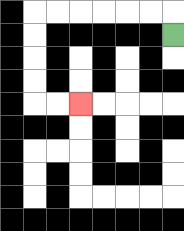{'start': '[7, 1]', 'end': '[3, 4]', 'path_directions': 'U,L,L,L,L,L,L,D,D,D,D,R,R', 'path_coordinates': '[[7, 1], [7, 0], [6, 0], [5, 0], [4, 0], [3, 0], [2, 0], [1, 0], [1, 1], [1, 2], [1, 3], [1, 4], [2, 4], [3, 4]]'}